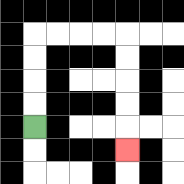{'start': '[1, 5]', 'end': '[5, 6]', 'path_directions': 'U,U,U,U,R,R,R,R,D,D,D,D,D', 'path_coordinates': '[[1, 5], [1, 4], [1, 3], [1, 2], [1, 1], [2, 1], [3, 1], [4, 1], [5, 1], [5, 2], [5, 3], [5, 4], [5, 5], [5, 6]]'}